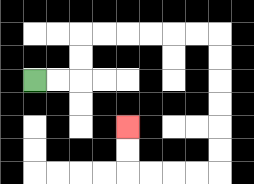{'start': '[1, 3]', 'end': '[5, 5]', 'path_directions': 'R,R,U,U,R,R,R,R,R,R,D,D,D,D,D,D,L,L,L,L,U,U', 'path_coordinates': '[[1, 3], [2, 3], [3, 3], [3, 2], [3, 1], [4, 1], [5, 1], [6, 1], [7, 1], [8, 1], [9, 1], [9, 2], [9, 3], [9, 4], [9, 5], [9, 6], [9, 7], [8, 7], [7, 7], [6, 7], [5, 7], [5, 6], [5, 5]]'}